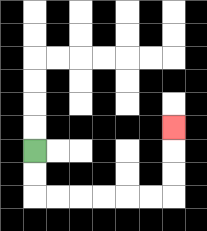{'start': '[1, 6]', 'end': '[7, 5]', 'path_directions': 'D,D,R,R,R,R,R,R,U,U,U', 'path_coordinates': '[[1, 6], [1, 7], [1, 8], [2, 8], [3, 8], [4, 8], [5, 8], [6, 8], [7, 8], [7, 7], [7, 6], [7, 5]]'}